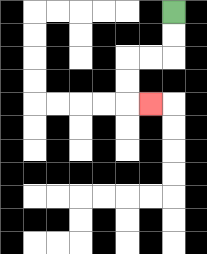{'start': '[7, 0]', 'end': '[6, 4]', 'path_directions': 'D,D,L,L,D,D,R', 'path_coordinates': '[[7, 0], [7, 1], [7, 2], [6, 2], [5, 2], [5, 3], [5, 4], [6, 4]]'}